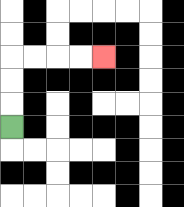{'start': '[0, 5]', 'end': '[4, 2]', 'path_directions': 'U,U,U,R,R,R,R', 'path_coordinates': '[[0, 5], [0, 4], [0, 3], [0, 2], [1, 2], [2, 2], [3, 2], [4, 2]]'}